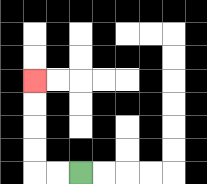{'start': '[3, 7]', 'end': '[1, 3]', 'path_directions': 'L,L,U,U,U,U', 'path_coordinates': '[[3, 7], [2, 7], [1, 7], [1, 6], [1, 5], [1, 4], [1, 3]]'}